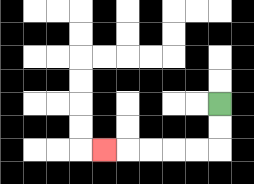{'start': '[9, 4]', 'end': '[4, 6]', 'path_directions': 'D,D,L,L,L,L,L', 'path_coordinates': '[[9, 4], [9, 5], [9, 6], [8, 6], [7, 6], [6, 6], [5, 6], [4, 6]]'}